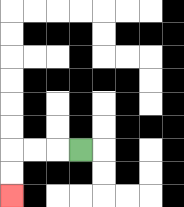{'start': '[3, 6]', 'end': '[0, 8]', 'path_directions': 'L,L,L,D,D', 'path_coordinates': '[[3, 6], [2, 6], [1, 6], [0, 6], [0, 7], [0, 8]]'}